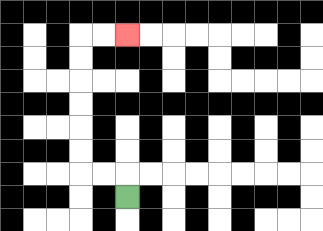{'start': '[5, 8]', 'end': '[5, 1]', 'path_directions': 'U,L,L,U,U,U,U,U,U,R,R', 'path_coordinates': '[[5, 8], [5, 7], [4, 7], [3, 7], [3, 6], [3, 5], [3, 4], [3, 3], [3, 2], [3, 1], [4, 1], [5, 1]]'}